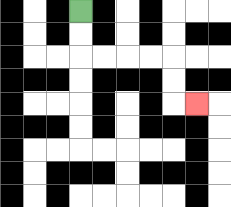{'start': '[3, 0]', 'end': '[8, 4]', 'path_directions': 'D,D,R,R,R,R,D,D,R', 'path_coordinates': '[[3, 0], [3, 1], [3, 2], [4, 2], [5, 2], [6, 2], [7, 2], [7, 3], [7, 4], [8, 4]]'}